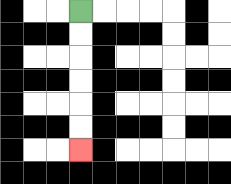{'start': '[3, 0]', 'end': '[3, 6]', 'path_directions': 'D,D,D,D,D,D', 'path_coordinates': '[[3, 0], [3, 1], [3, 2], [3, 3], [3, 4], [3, 5], [3, 6]]'}